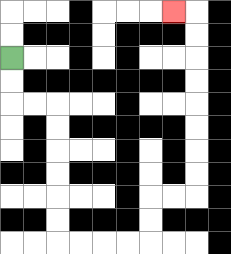{'start': '[0, 2]', 'end': '[7, 0]', 'path_directions': 'D,D,R,R,D,D,D,D,D,D,R,R,R,R,U,U,R,R,U,U,U,U,U,U,U,U,L', 'path_coordinates': '[[0, 2], [0, 3], [0, 4], [1, 4], [2, 4], [2, 5], [2, 6], [2, 7], [2, 8], [2, 9], [2, 10], [3, 10], [4, 10], [5, 10], [6, 10], [6, 9], [6, 8], [7, 8], [8, 8], [8, 7], [8, 6], [8, 5], [8, 4], [8, 3], [8, 2], [8, 1], [8, 0], [7, 0]]'}